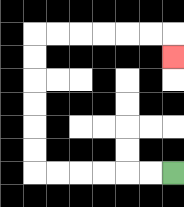{'start': '[7, 7]', 'end': '[7, 2]', 'path_directions': 'L,L,L,L,L,L,U,U,U,U,U,U,R,R,R,R,R,R,D', 'path_coordinates': '[[7, 7], [6, 7], [5, 7], [4, 7], [3, 7], [2, 7], [1, 7], [1, 6], [1, 5], [1, 4], [1, 3], [1, 2], [1, 1], [2, 1], [3, 1], [4, 1], [5, 1], [6, 1], [7, 1], [7, 2]]'}